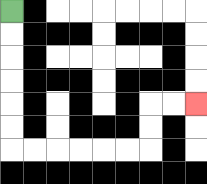{'start': '[0, 0]', 'end': '[8, 4]', 'path_directions': 'D,D,D,D,D,D,R,R,R,R,R,R,U,U,R,R', 'path_coordinates': '[[0, 0], [0, 1], [0, 2], [0, 3], [0, 4], [0, 5], [0, 6], [1, 6], [2, 6], [3, 6], [4, 6], [5, 6], [6, 6], [6, 5], [6, 4], [7, 4], [8, 4]]'}